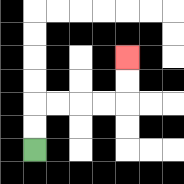{'start': '[1, 6]', 'end': '[5, 2]', 'path_directions': 'U,U,R,R,R,R,U,U', 'path_coordinates': '[[1, 6], [1, 5], [1, 4], [2, 4], [3, 4], [4, 4], [5, 4], [5, 3], [5, 2]]'}